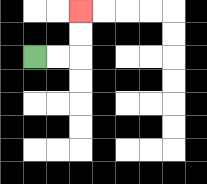{'start': '[1, 2]', 'end': '[3, 0]', 'path_directions': 'R,R,U,U', 'path_coordinates': '[[1, 2], [2, 2], [3, 2], [3, 1], [3, 0]]'}